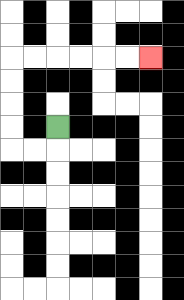{'start': '[2, 5]', 'end': '[6, 2]', 'path_directions': 'D,L,L,U,U,U,U,R,R,R,R,R,R', 'path_coordinates': '[[2, 5], [2, 6], [1, 6], [0, 6], [0, 5], [0, 4], [0, 3], [0, 2], [1, 2], [2, 2], [3, 2], [4, 2], [5, 2], [6, 2]]'}